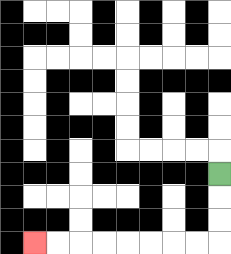{'start': '[9, 7]', 'end': '[1, 10]', 'path_directions': 'D,D,D,L,L,L,L,L,L,L,L', 'path_coordinates': '[[9, 7], [9, 8], [9, 9], [9, 10], [8, 10], [7, 10], [6, 10], [5, 10], [4, 10], [3, 10], [2, 10], [1, 10]]'}